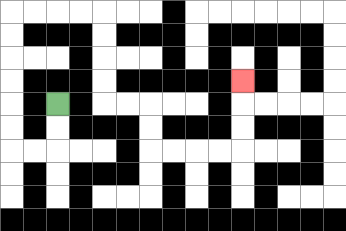{'start': '[2, 4]', 'end': '[10, 3]', 'path_directions': 'D,D,L,L,U,U,U,U,U,U,R,R,R,R,D,D,D,D,R,R,D,D,R,R,R,R,U,U,U', 'path_coordinates': '[[2, 4], [2, 5], [2, 6], [1, 6], [0, 6], [0, 5], [0, 4], [0, 3], [0, 2], [0, 1], [0, 0], [1, 0], [2, 0], [3, 0], [4, 0], [4, 1], [4, 2], [4, 3], [4, 4], [5, 4], [6, 4], [6, 5], [6, 6], [7, 6], [8, 6], [9, 6], [10, 6], [10, 5], [10, 4], [10, 3]]'}